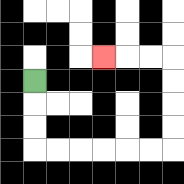{'start': '[1, 3]', 'end': '[4, 2]', 'path_directions': 'D,D,D,R,R,R,R,R,R,U,U,U,U,L,L,L', 'path_coordinates': '[[1, 3], [1, 4], [1, 5], [1, 6], [2, 6], [3, 6], [4, 6], [5, 6], [6, 6], [7, 6], [7, 5], [7, 4], [7, 3], [7, 2], [6, 2], [5, 2], [4, 2]]'}